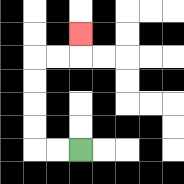{'start': '[3, 6]', 'end': '[3, 1]', 'path_directions': 'L,L,U,U,U,U,R,R,U', 'path_coordinates': '[[3, 6], [2, 6], [1, 6], [1, 5], [1, 4], [1, 3], [1, 2], [2, 2], [3, 2], [3, 1]]'}